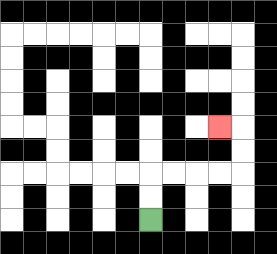{'start': '[6, 9]', 'end': '[9, 5]', 'path_directions': 'U,U,R,R,R,R,U,U,L', 'path_coordinates': '[[6, 9], [6, 8], [6, 7], [7, 7], [8, 7], [9, 7], [10, 7], [10, 6], [10, 5], [9, 5]]'}